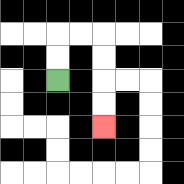{'start': '[2, 3]', 'end': '[4, 5]', 'path_directions': 'U,U,R,R,D,D,D,D', 'path_coordinates': '[[2, 3], [2, 2], [2, 1], [3, 1], [4, 1], [4, 2], [4, 3], [4, 4], [4, 5]]'}